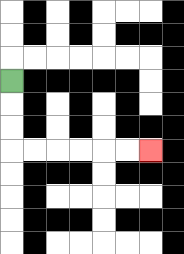{'start': '[0, 3]', 'end': '[6, 6]', 'path_directions': 'D,D,D,R,R,R,R,R,R', 'path_coordinates': '[[0, 3], [0, 4], [0, 5], [0, 6], [1, 6], [2, 6], [3, 6], [4, 6], [5, 6], [6, 6]]'}